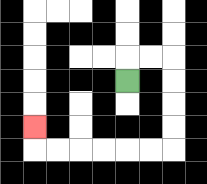{'start': '[5, 3]', 'end': '[1, 5]', 'path_directions': 'U,R,R,D,D,D,D,L,L,L,L,L,L,U', 'path_coordinates': '[[5, 3], [5, 2], [6, 2], [7, 2], [7, 3], [7, 4], [7, 5], [7, 6], [6, 6], [5, 6], [4, 6], [3, 6], [2, 6], [1, 6], [1, 5]]'}